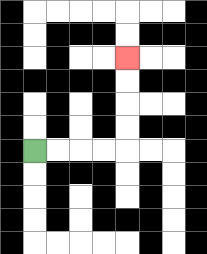{'start': '[1, 6]', 'end': '[5, 2]', 'path_directions': 'R,R,R,R,U,U,U,U', 'path_coordinates': '[[1, 6], [2, 6], [3, 6], [4, 6], [5, 6], [5, 5], [5, 4], [5, 3], [5, 2]]'}